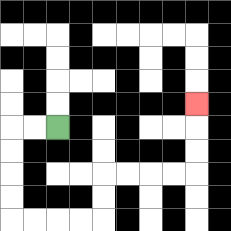{'start': '[2, 5]', 'end': '[8, 4]', 'path_directions': 'L,L,D,D,D,D,R,R,R,R,U,U,R,R,R,R,U,U,U', 'path_coordinates': '[[2, 5], [1, 5], [0, 5], [0, 6], [0, 7], [0, 8], [0, 9], [1, 9], [2, 9], [3, 9], [4, 9], [4, 8], [4, 7], [5, 7], [6, 7], [7, 7], [8, 7], [8, 6], [8, 5], [8, 4]]'}